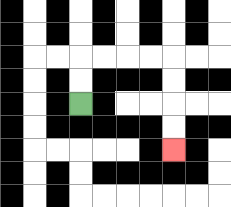{'start': '[3, 4]', 'end': '[7, 6]', 'path_directions': 'U,U,R,R,R,R,D,D,D,D', 'path_coordinates': '[[3, 4], [3, 3], [3, 2], [4, 2], [5, 2], [6, 2], [7, 2], [7, 3], [7, 4], [7, 5], [7, 6]]'}